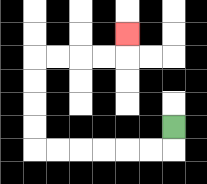{'start': '[7, 5]', 'end': '[5, 1]', 'path_directions': 'D,L,L,L,L,L,L,U,U,U,U,R,R,R,R,U', 'path_coordinates': '[[7, 5], [7, 6], [6, 6], [5, 6], [4, 6], [3, 6], [2, 6], [1, 6], [1, 5], [1, 4], [1, 3], [1, 2], [2, 2], [3, 2], [4, 2], [5, 2], [5, 1]]'}